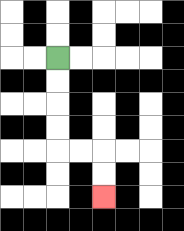{'start': '[2, 2]', 'end': '[4, 8]', 'path_directions': 'D,D,D,D,R,R,D,D', 'path_coordinates': '[[2, 2], [2, 3], [2, 4], [2, 5], [2, 6], [3, 6], [4, 6], [4, 7], [4, 8]]'}